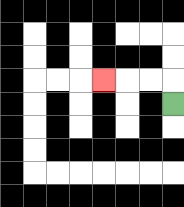{'start': '[7, 4]', 'end': '[4, 3]', 'path_directions': 'U,L,L,L', 'path_coordinates': '[[7, 4], [7, 3], [6, 3], [5, 3], [4, 3]]'}